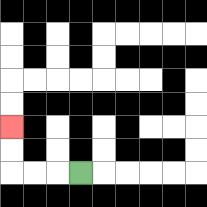{'start': '[3, 7]', 'end': '[0, 5]', 'path_directions': 'L,L,L,U,U', 'path_coordinates': '[[3, 7], [2, 7], [1, 7], [0, 7], [0, 6], [0, 5]]'}